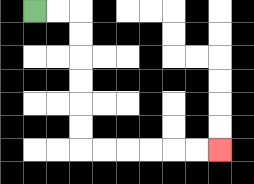{'start': '[1, 0]', 'end': '[9, 6]', 'path_directions': 'R,R,D,D,D,D,D,D,R,R,R,R,R,R', 'path_coordinates': '[[1, 0], [2, 0], [3, 0], [3, 1], [3, 2], [3, 3], [3, 4], [3, 5], [3, 6], [4, 6], [5, 6], [6, 6], [7, 6], [8, 6], [9, 6]]'}